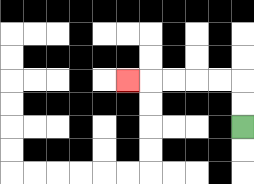{'start': '[10, 5]', 'end': '[5, 3]', 'path_directions': 'U,U,L,L,L,L,L', 'path_coordinates': '[[10, 5], [10, 4], [10, 3], [9, 3], [8, 3], [7, 3], [6, 3], [5, 3]]'}